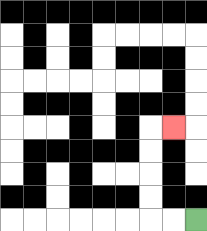{'start': '[8, 9]', 'end': '[7, 5]', 'path_directions': 'L,L,U,U,U,U,R', 'path_coordinates': '[[8, 9], [7, 9], [6, 9], [6, 8], [6, 7], [6, 6], [6, 5], [7, 5]]'}